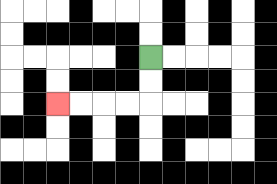{'start': '[6, 2]', 'end': '[2, 4]', 'path_directions': 'D,D,L,L,L,L', 'path_coordinates': '[[6, 2], [6, 3], [6, 4], [5, 4], [4, 4], [3, 4], [2, 4]]'}